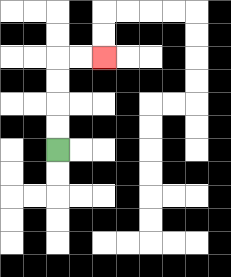{'start': '[2, 6]', 'end': '[4, 2]', 'path_directions': 'U,U,U,U,R,R', 'path_coordinates': '[[2, 6], [2, 5], [2, 4], [2, 3], [2, 2], [3, 2], [4, 2]]'}